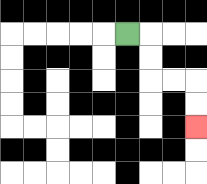{'start': '[5, 1]', 'end': '[8, 5]', 'path_directions': 'R,D,D,R,R,D,D', 'path_coordinates': '[[5, 1], [6, 1], [6, 2], [6, 3], [7, 3], [8, 3], [8, 4], [8, 5]]'}